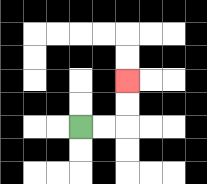{'start': '[3, 5]', 'end': '[5, 3]', 'path_directions': 'R,R,U,U', 'path_coordinates': '[[3, 5], [4, 5], [5, 5], [5, 4], [5, 3]]'}